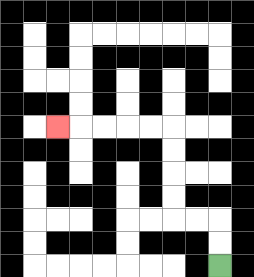{'start': '[9, 11]', 'end': '[2, 5]', 'path_directions': 'U,U,L,L,U,U,U,U,L,L,L,L,L', 'path_coordinates': '[[9, 11], [9, 10], [9, 9], [8, 9], [7, 9], [7, 8], [7, 7], [7, 6], [7, 5], [6, 5], [5, 5], [4, 5], [3, 5], [2, 5]]'}